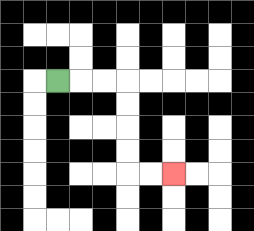{'start': '[2, 3]', 'end': '[7, 7]', 'path_directions': 'R,R,R,D,D,D,D,R,R', 'path_coordinates': '[[2, 3], [3, 3], [4, 3], [5, 3], [5, 4], [5, 5], [5, 6], [5, 7], [6, 7], [7, 7]]'}